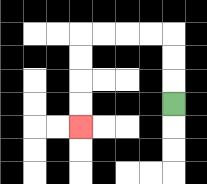{'start': '[7, 4]', 'end': '[3, 5]', 'path_directions': 'U,U,U,L,L,L,L,D,D,D,D', 'path_coordinates': '[[7, 4], [7, 3], [7, 2], [7, 1], [6, 1], [5, 1], [4, 1], [3, 1], [3, 2], [3, 3], [3, 4], [3, 5]]'}